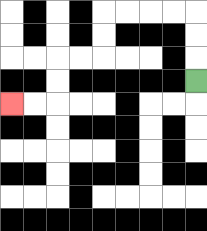{'start': '[8, 3]', 'end': '[0, 4]', 'path_directions': 'U,U,U,L,L,L,L,D,D,L,L,D,D,L,L', 'path_coordinates': '[[8, 3], [8, 2], [8, 1], [8, 0], [7, 0], [6, 0], [5, 0], [4, 0], [4, 1], [4, 2], [3, 2], [2, 2], [2, 3], [2, 4], [1, 4], [0, 4]]'}